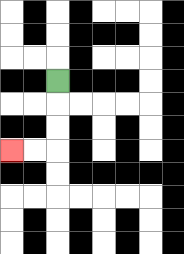{'start': '[2, 3]', 'end': '[0, 6]', 'path_directions': 'D,D,D,L,L', 'path_coordinates': '[[2, 3], [2, 4], [2, 5], [2, 6], [1, 6], [0, 6]]'}